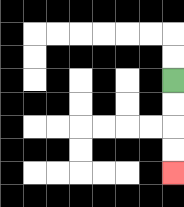{'start': '[7, 3]', 'end': '[7, 7]', 'path_directions': 'D,D,D,D', 'path_coordinates': '[[7, 3], [7, 4], [7, 5], [7, 6], [7, 7]]'}